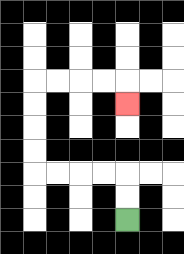{'start': '[5, 9]', 'end': '[5, 4]', 'path_directions': 'U,U,L,L,L,L,U,U,U,U,R,R,R,R,D', 'path_coordinates': '[[5, 9], [5, 8], [5, 7], [4, 7], [3, 7], [2, 7], [1, 7], [1, 6], [1, 5], [1, 4], [1, 3], [2, 3], [3, 3], [4, 3], [5, 3], [5, 4]]'}